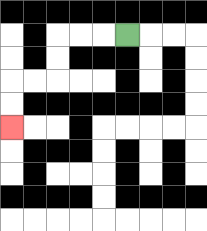{'start': '[5, 1]', 'end': '[0, 5]', 'path_directions': 'L,L,L,D,D,L,L,D,D', 'path_coordinates': '[[5, 1], [4, 1], [3, 1], [2, 1], [2, 2], [2, 3], [1, 3], [0, 3], [0, 4], [0, 5]]'}